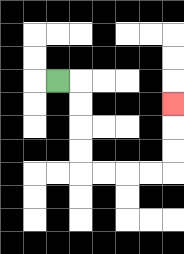{'start': '[2, 3]', 'end': '[7, 4]', 'path_directions': 'R,D,D,D,D,R,R,R,R,U,U,U', 'path_coordinates': '[[2, 3], [3, 3], [3, 4], [3, 5], [3, 6], [3, 7], [4, 7], [5, 7], [6, 7], [7, 7], [7, 6], [7, 5], [7, 4]]'}